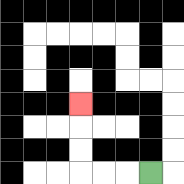{'start': '[6, 7]', 'end': '[3, 4]', 'path_directions': 'L,L,L,U,U,U', 'path_coordinates': '[[6, 7], [5, 7], [4, 7], [3, 7], [3, 6], [3, 5], [3, 4]]'}